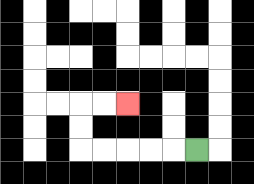{'start': '[8, 6]', 'end': '[5, 4]', 'path_directions': 'L,L,L,L,L,U,U,R,R', 'path_coordinates': '[[8, 6], [7, 6], [6, 6], [5, 6], [4, 6], [3, 6], [3, 5], [3, 4], [4, 4], [5, 4]]'}